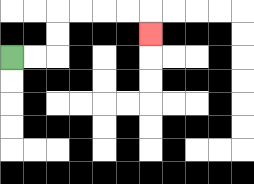{'start': '[0, 2]', 'end': '[6, 1]', 'path_directions': 'R,R,U,U,R,R,R,R,D', 'path_coordinates': '[[0, 2], [1, 2], [2, 2], [2, 1], [2, 0], [3, 0], [4, 0], [5, 0], [6, 0], [6, 1]]'}